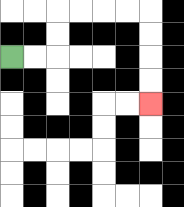{'start': '[0, 2]', 'end': '[6, 4]', 'path_directions': 'R,R,U,U,R,R,R,R,D,D,D,D', 'path_coordinates': '[[0, 2], [1, 2], [2, 2], [2, 1], [2, 0], [3, 0], [4, 0], [5, 0], [6, 0], [6, 1], [6, 2], [6, 3], [6, 4]]'}